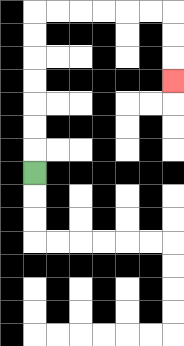{'start': '[1, 7]', 'end': '[7, 3]', 'path_directions': 'U,U,U,U,U,U,U,R,R,R,R,R,R,D,D,D', 'path_coordinates': '[[1, 7], [1, 6], [1, 5], [1, 4], [1, 3], [1, 2], [1, 1], [1, 0], [2, 0], [3, 0], [4, 0], [5, 0], [6, 0], [7, 0], [7, 1], [7, 2], [7, 3]]'}